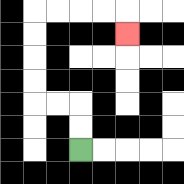{'start': '[3, 6]', 'end': '[5, 1]', 'path_directions': 'U,U,L,L,U,U,U,U,R,R,R,R,D', 'path_coordinates': '[[3, 6], [3, 5], [3, 4], [2, 4], [1, 4], [1, 3], [1, 2], [1, 1], [1, 0], [2, 0], [3, 0], [4, 0], [5, 0], [5, 1]]'}